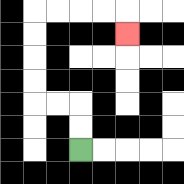{'start': '[3, 6]', 'end': '[5, 1]', 'path_directions': 'U,U,L,L,U,U,U,U,R,R,R,R,D', 'path_coordinates': '[[3, 6], [3, 5], [3, 4], [2, 4], [1, 4], [1, 3], [1, 2], [1, 1], [1, 0], [2, 0], [3, 0], [4, 0], [5, 0], [5, 1]]'}